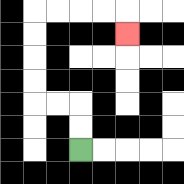{'start': '[3, 6]', 'end': '[5, 1]', 'path_directions': 'U,U,L,L,U,U,U,U,R,R,R,R,D', 'path_coordinates': '[[3, 6], [3, 5], [3, 4], [2, 4], [1, 4], [1, 3], [1, 2], [1, 1], [1, 0], [2, 0], [3, 0], [4, 0], [5, 0], [5, 1]]'}